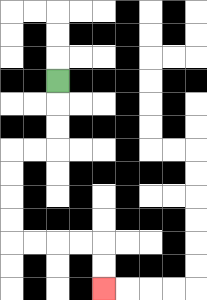{'start': '[2, 3]', 'end': '[4, 12]', 'path_directions': 'D,D,D,L,L,D,D,D,D,R,R,R,R,D,D', 'path_coordinates': '[[2, 3], [2, 4], [2, 5], [2, 6], [1, 6], [0, 6], [0, 7], [0, 8], [0, 9], [0, 10], [1, 10], [2, 10], [3, 10], [4, 10], [4, 11], [4, 12]]'}